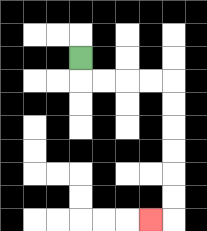{'start': '[3, 2]', 'end': '[6, 9]', 'path_directions': 'D,R,R,R,R,D,D,D,D,D,D,L', 'path_coordinates': '[[3, 2], [3, 3], [4, 3], [5, 3], [6, 3], [7, 3], [7, 4], [7, 5], [7, 6], [7, 7], [7, 8], [7, 9], [6, 9]]'}